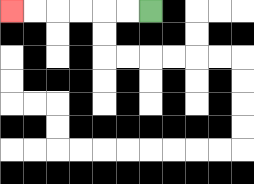{'start': '[6, 0]', 'end': '[0, 0]', 'path_directions': 'L,L,L,L,L,L', 'path_coordinates': '[[6, 0], [5, 0], [4, 0], [3, 0], [2, 0], [1, 0], [0, 0]]'}